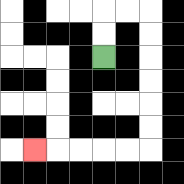{'start': '[4, 2]', 'end': '[1, 6]', 'path_directions': 'U,U,R,R,D,D,D,D,D,D,L,L,L,L,L', 'path_coordinates': '[[4, 2], [4, 1], [4, 0], [5, 0], [6, 0], [6, 1], [6, 2], [6, 3], [6, 4], [6, 5], [6, 6], [5, 6], [4, 6], [3, 6], [2, 6], [1, 6]]'}